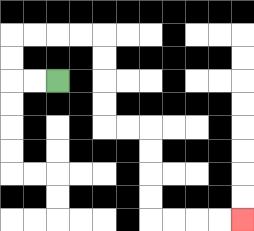{'start': '[2, 3]', 'end': '[10, 9]', 'path_directions': 'L,L,U,U,R,R,R,R,D,D,D,D,R,R,D,D,D,D,R,R,R,R', 'path_coordinates': '[[2, 3], [1, 3], [0, 3], [0, 2], [0, 1], [1, 1], [2, 1], [3, 1], [4, 1], [4, 2], [4, 3], [4, 4], [4, 5], [5, 5], [6, 5], [6, 6], [6, 7], [6, 8], [6, 9], [7, 9], [8, 9], [9, 9], [10, 9]]'}